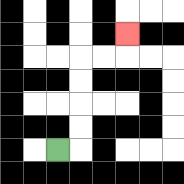{'start': '[2, 6]', 'end': '[5, 1]', 'path_directions': 'R,U,U,U,U,R,R,U', 'path_coordinates': '[[2, 6], [3, 6], [3, 5], [3, 4], [3, 3], [3, 2], [4, 2], [5, 2], [5, 1]]'}